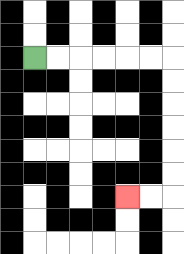{'start': '[1, 2]', 'end': '[5, 8]', 'path_directions': 'R,R,R,R,R,R,D,D,D,D,D,D,L,L', 'path_coordinates': '[[1, 2], [2, 2], [3, 2], [4, 2], [5, 2], [6, 2], [7, 2], [7, 3], [7, 4], [7, 5], [7, 6], [7, 7], [7, 8], [6, 8], [5, 8]]'}